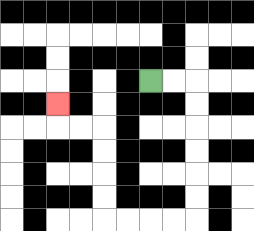{'start': '[6, 3]', 'end': '[2, 4]', 'path_directions': 'R,R,D,D,D,D,D,D,L,L,L,L,U,U,U,U,L,L,U', 'path_coordinates': '[[6, 3], [7, 3], [8, 3], [8, 4], [8, 5], [8, 6], [8, 7], [8, 8], [8, 9], [7, 9], [6, 9], [5, 9], [4, 9], [4, 8], [4, 7], [4, 6], [4, 5], [3, 5], [2, 5], [2, 4]]'}